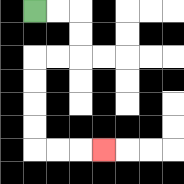{'start': '[1, 0]', 'end': '[4, 6]', 'path_directions': 'R,R,D,D,L,L,D,D,D,D,R,R,R', 'path_coordinates': '[[1, 0], [2, 0], [3, 0], [3, 1], [3, 2], [2, 2], [1, 2], [1, 3], [1, 4], [1, 5], [1, 6], [2, 6], [3, 6], [4, 6]]'}